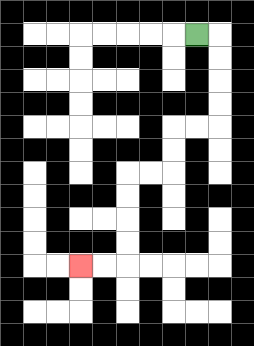{'start': '[8, 1]', 'end': '[3, 11]', 'path_directions': 'R,D,D,D,D,L,L,D,D,L,L,D,D,D,D,L,L', 'path_coordinates': '[[8, 1], [9, 1], [9, 2], [9, 3], [9, 4], [9, 5], [8, 5], [7, 5], [7, 6], [7, 7], [6, 7], [5, 7], [5, 8], [5, 9], [5, 10], [5, 11], [4, 11], [3, 11]]'}